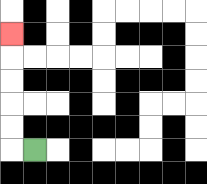{'start': '[1, 6]', 'end': '[0, 1]', 'path_directions': 'L,U,U,U,U,U', 'path_coordinates': '[[1, 6], [0, 6], [0, 5], [0, 4], [0, 3], [0, 2], [0, 1]]'}